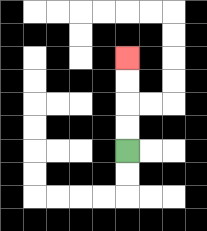{'start': '[5, 6]', 'end': '[5, 2]', 'path_directions': 'U,U,U,U', 'path_coordinates': '[[5, 6], [5, 5], [5, 4], [5, 3], [5, 2]]'}